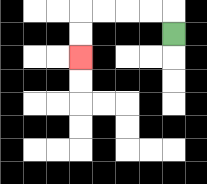{'start': '[7, 1]', 'end': '[3, 2]', 'path_directions': 'U,L,L,L,L,D,D', 'path_coordinates': '[[7, 1], [7, 0], [6, 0], [5, 0], [4, 0], [3, 0], [3, 1], [3, 2]]'}